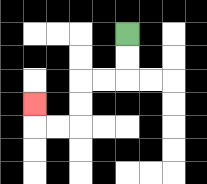{'start': '[5, 1]', 'end': '[1, 4]', 'path_directions': 'D,D,L,L,D,D,L,L,U', 'path_coordinates': '[[5, 1], [5, 2], [5, 3], [4, 3], [3, 3], [3, 4], [3, 5], [2, 5], [1, 5], [1, 4]]'}